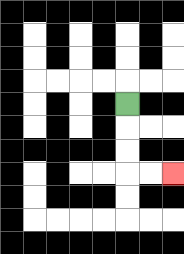{'start': '[5, 4]', 'end': '[7, 7]', 'path_directions': 'D,D,D,R,R', 'path_coordinates': '[[5, 4], [5, 5], [5, 6], [5, 7], [6, 7], [7, 7]]'}